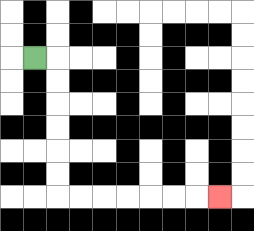{'start': '[1, 2]', 'end': '[9, 8]', 'path_directions': 'R,D,D,D,D,D,D,R,R,R,R,R,R,R', 'path_coordinates': '[[1, 2], [2, 2], [2, 3], [2, 4], [2, 5], [2, 6], [2, 7], [2, 8], [3, 8], [4, 8], [5, 8], [6, 8], [7, 8], [8, 8], [9, 8]]'}